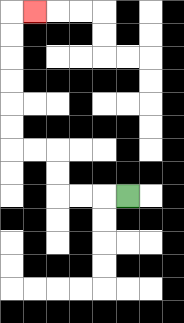{'start': '[5, 8]', 'end': '[1, 0]', 'path_directions': 'L,L,L,U,U,L,L,U,U,U,U,U,U,R', 'path_coordinates': '[[5, 8], [4, 8], [3, 8], [2, 8], [2, 7], [2, 6], [1, 6], [0, 6], [0, 5], [0, 4], [0, 3], [0, 2], [0, 1], [0, 0], [1, 0]]'}